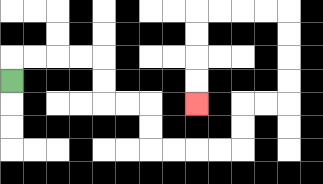{'start': '[0, 3]', 'end': '[8, 4]', 'path_directions': 'U,R,R,R,R,D,D,R,R,D,D,R,R,R,R,U,U,R,R,U,U,U,U,L,L,L,L,D,D,D,D', 'path_coordinates': '[[0, 3], [0, 2], [1, 2], [2, 2], [3, 2], [4, 2], [4, 3], [4, 4], [5, 4], [6, 4], [6, 5], [6, 6], [7, 6], [8, 6], [9, 6], [10, 6], [10, 5], [10, 4], [11, 4], [12, 4], [12, 3], [12, 2], [12, 1], [12, 0], [11, 0], [10, 0], [9, 0], [8, 0], [8, 1], [8, 2], [8, 3], [8, 4]]'}